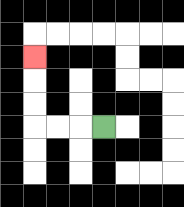{'start': '[4, 5]', 'end': '[1, 2]', 'path_directions': 'L,L,L,U,U,U', 'path_coordinates': '[[4, 5], [3, 5], [2, 5], [1, 5], [1, 4], [1, 3], [1, 2]]'}